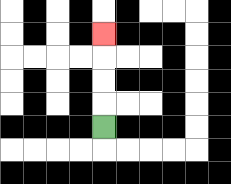{'start': '[4, 5]', 'end': '[4, 1]', 'path_directions': 'U,U,U,U', 'path_coordinates': '[[4, 5], [4, 4], [4, 3], [4, 2], [4, 1]]'}